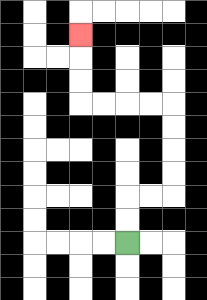{'start': '[5, 10]', 'end': '[3, 1]', 'path_directions': 'U,U,R,R,U,U,U,U,L,L,L,L,U,U,U', 'path_coordinates': '[[5, 10], [5, 9], [5, 8], [6, 8], [7, 8], [7, 7], [7, 6], [7, 5], [7, 4], [6, 4], [5, 4], [4, 4], [3, 4], [3, 3], [3, 2], [3, 1]]'}